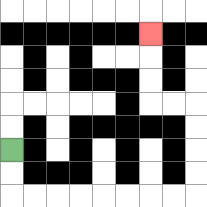{'start': '[0, 6]', 'end': '[6, 1]', 'path_directions': 'D,D,R,R,R,R,R,R,R,R,U,U,U,U,L,L,U,U,U', 'path_coordinates': '[[0, 6], [0, 7], [0, 8], [1, 8], [2, 8], [3, 8], [4, 8], [5, 8], [6, 8], [7, 8], [8, 8], [8, 7], [8, 6], [8, 5], [8, 4], [7, 4], [6, 4], [6, 3], [6, 2], [6, 1]]'}